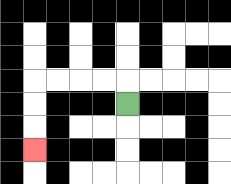{'start': '[5, 4]', 'end': '[1, 6]', 'path_directions': 'U,L,L,L,L,D,D,D', 'path_coordinates': '[[5, 4], [5, 3], [4, 3], [3, 3], [2, 3], [1, 3], [1, 4], [1, 5], [1, 6]]'}